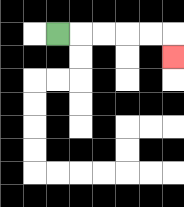{'start': '[2, 1]', 'end': '[7, 2]', 'path_directions': 'R,R,R,R,R,D', 'path_coordinates': '[[2, 1], [3, 1], [4, 1], [5, 1], [6, 1], [7, 1], [7, 2]]'}